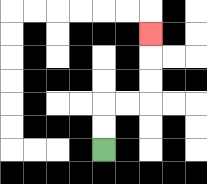{'start': '[4, 6]', 'end': '[6, 1]', 'path_directions': 'U,U,R,R,U,U,U', 'path_coordinates': '[[4, 6], [4, 5], [4, 4], [5, 4], [6, 4], [6, 3], [6, 2], [6, 1]]'}